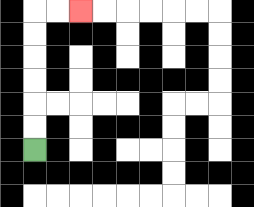{'start': '[1, 6]', 'end': '[3, 0]', 'path_directions': 'U,U,U,U,U,U,R,R', 'path_coordinates': '[[1, 6], [1, 5], [1, 4], [1, 3], [1, 2], [1, 1], [1, 0], [2, 0], [3, 0]]'}